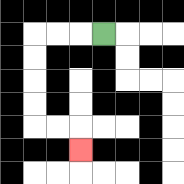{'start': '[4, 1]', 'end': '[3, 6]', 'path_directions': 'L,L,L,D,D,D,D,R,R,D', 'path_coordinates': '[[4, 1], [3, 1], [2, 1], [1, 1], [1, 2], [1, 3], [1, 4], [1, 5], [2, 5], [3, 5], [3, 6]]'}